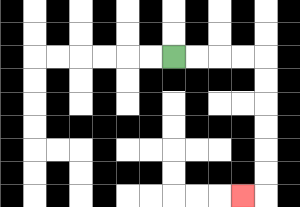{'start': '[7, 2]', 'end': '[10, 8]', 'path_directions': 'R,R,R,R,D,D,D,D,D,D,L', 'path_coordinates': '[[7, 2], [8, 2], [9, 2], [10, 2], [11, 2], [11, 3], [11, 4], [11, 5], [11, 6], [11, 7], [11, 8], [10, 8]]'}